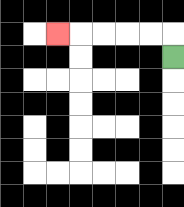{'start': '[7, 2]', 'end': '[2, 1]', 'path_directions': 'U,L,L,L,L,L', 'path_coordinates': '[[7, 2], [7, 1], [6, 1], [5, 1], [4, 1], [3, 1], [2, 1]]'}